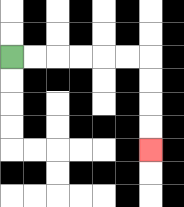{'start': '[0, 2]', 'end': '[6, 6]', 'path_directions': 'R,R,R,R,R,R,D,D,D,D', 'path_coordinates': '[[0, 2], [1, 2], [2, 2], [3, 2], [4, 2], [5, 2], [6, 2], [6, 3], [6, 4], [6, 5], [6, 6]]'}